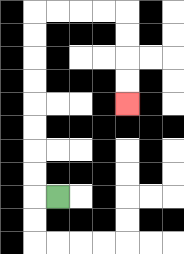{'start': '[2, 8]', 'end': '[5, 4]', 'path_directions': 'L,U,U,U,U,U,U,U,U,R,R,R,R,D,D,D,D', 'path_coordinates': '[[2, 8], [1, 8], [1, 7], [1, 6], [1, 5], [1, 4], [1, 3], [1, 2], [1, 1], [1, 0], [2, 0], [3, 0], [4, 0], [5, 0], [5, 1], [5, 2], [5, 3], [5, 4]]'}